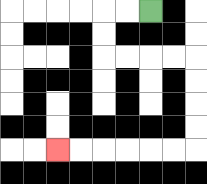{'start': '[6, 0]', 'end': '[2, 6]', 'path_directions': 'L,L,D,D,R,R,R,R,D,D,D,D,L,L,L,L,L,L', 'path_coordinates': '[[6, 0], [5, 0], [4, 0], [4, 1], [4, 2], [5, 2], [6, 2], [7, 2], [8, 2], [8, 3], [8, 4], [8, 5], [8, 6], [7, 6], [6, 6], [5, 6], [4, 6], [3, 6], [2, 6]]'}